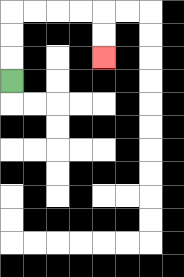{'start': '[0, 3]', 'end': '[4, 2]', 'path_directions': 'U,U,U,R,R,R,R,D,D', 'path_coordinates': '[[0, 3], [0, 2], [0, 1], [0, 0], [1, 0], [2, 0], [3, 0], [4, 0], [4, 1], [4, 2]]'}